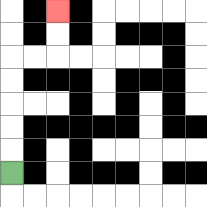{'start': '[0, 7]', 'end': '[2, 0]', 'path_directions': 'U,U,U,U,U,R,R,U,U', 'path_coordinates': '[[0, 7], [0, 6], [0, 5], [0, 4], [0, 3], [0, 2], [1, 2], [2, 2], [2, 1], [2, 0]]'}